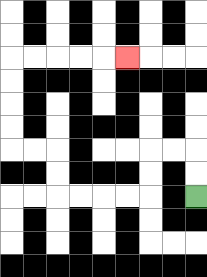{'start': '[8, 8]', 'end': '[5, 2]', 'path_directions': 'U,U,L,L,D,D,L,L,L,L,U,U,L,L,U,U,U,U,R,R,R,R,R', 'path_coordinates': '[[8, 8], [8, 7], [8, 6], [7, 6], [6, 6], [6, 7], [6, 8], [5, 8], [4, 8], [3, 8], [2, 8], [2, 7], [2, 6], [1, 6], [0, 6], [0, 5], [0, 4], [0, 3], [0, 2], [1, 2], [2, 2], [3, 2], [4, 2], [5, 2]]'}